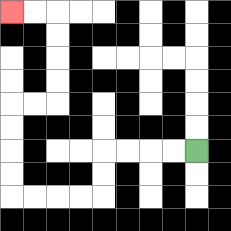{'start': '[8, 6]', 'end': '[0, 0]', 'path_directions': 'L,L,L,L,D,D,L,L,L,L,U,U,U,U,R,R,U,U,U,U,L,L', 'path_coordinates': '[[8, 6], [7, 6], [6, 6], [5, 6], [4, 6], [4, 7], [4, 8], [3, 8], [2, 8], [1, 8], [0, 8], [0, 7], [0, 6], [0, 5], [0, 4], [1, 4], [2, 4], [2, 3], [2, 2], [2, 1], [2, 0], [1, 0], [0, 0]]'}